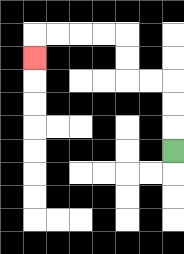{'start': '[7, 6]', 'end': '[1, 2]', 'path_directions': 'U,U,U,L,L,U,U,L,L,L,L,D', 'path_coordinates': '[[7, 6], [7, 5], [7, 4], [7, 3], [6, 3], [5, 3], [5, 2], [5, 1], [4, 1], [3, 1], [2, 1], [1, 1], [1, 2]]'}